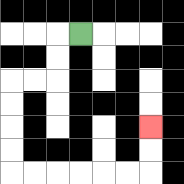{'start': '[3, 1]', 'end': '[6, 5]', 'path_directions': 'L,D,D,L,L,D,D,D,D,R,R,R,R,R,R,U,U', 'path_coordinates': '[[3, 1], [2, 1], [2, 2], [2, 3], [1, 3], [0, 3], [0, 4], [0, 5], [0, 6], [0, 7], [1, 7], [2, 7], [3, 7], [4, 7], [5, 7], [6, 7], [6, 6], [6, 5]]'}